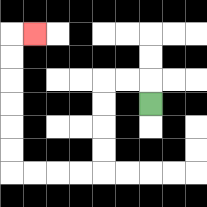{'start': '[6, 4]', 'end': '[1, 1]', 'path_directions': 'U,L,L,D,D,D,D,L,L,L,L,U,U,U,U,U,U,R', 'path_coordinates': '[[6, 4], [6, 3], [5, 3], [4, 3], [4, 4], [4, 5], [4, 6], [4, 7], [3, 7], [2, 7], [1, 7], [0, 7], [0, 6], [0, 5], [0, 4], [0, 3], [0, 2], [0, 1], [1, 1]]'}